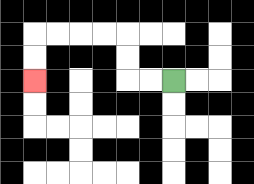{'start': '[7, 3]', 'end': '[1, 3]', 'path_directions': 'L,L,U,U,L,L,L,L,D,D', 'path_coordinates': '[[7, 3], [6, 3], [5, 3], [5, 2], [5, 1], [4, 1], [3, 1], [2, 1], [1, 1], [1, 2], [1, 3]]'}